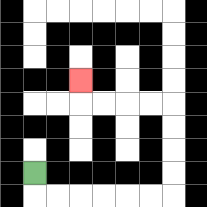{'start': '[1, 7]', 'end': '[3, 3]', 'path_directions': 'D,R,R,R,R,R,R,U,U,U,U,L,L,L,L,U', 'path_coordinates': '[[1, 7], [1, 8], [2, 8], [3, 8], [4, 8], [5, 8], [6, 8], [7, 8], [7, 7], [7, 6], [7, 5], [7, 4], [6, 4], [5, 4], [4, 4], [3, 4], [3, 3]]'}